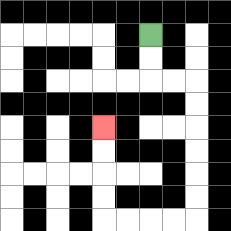{'start': '[6, 1]', 'end': '[4, 5]', 'path_directions': 'D,D,R,R,D,D,D,D,D,D,L,L,L,L,U,U,U,U', 'path_coordinates': '[[6, 1], [6, 2], [6, 3], [7, 3], [8, 3], [8, 4], [8, 5], [8, 6], [8, 7], [8, 8], [8, 9], [7, 9], [6, 9], [5, 9], [4, 9], [4, 8], [4, 7], [4, 6], [4, 5]]'}